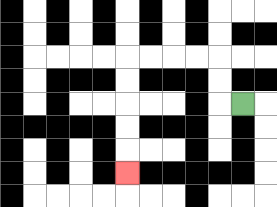{'start': '[10, 4]', 'end': '[5, 7]', 'path_directions': 'L,U,U,L,L,L,L,D,D,D,D,D', 'path_coordinates': '[[10, 4], [9, 4], [9, 3], [9, 2], [8, 2], [7, 2], [6, 2], [5, 2], [5, 3], [5, 4], [5, 5], [5, 6], [5, 7]]'}